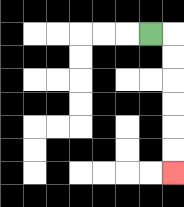{'start': '[6, 1]', 'end': '[7, 7]', 'path_directions': 'R,D,D,D,D,D,D', 'path_coordinates': '[[6, 1], [7, 1], [7, 2], [7, 3], [7, 4], [7, 5], [7, 6], [7, 7]]'}